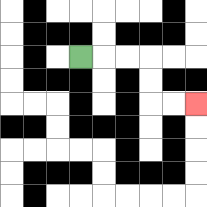{'start': '[3, 2]', 'end': '[8, 4]', 'path_directions': 'R,R,R,D,D,R,R', 'path_coordinates': '[[3, 2], [4, 2], [5, 2], [6, 2], [6, 3], [6, 4], [7, 4], [8, 4]]'}